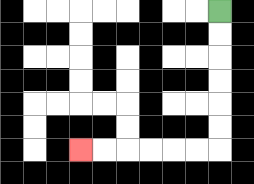{'start': '[9, 0]', 'end': '[3, 6]', 'path_directions': 'D,D,D,D,D,D,L,L,L,L,L,L', 'path_coordinates': '[[9, 0], [9, 1], [9, 2], [9, 3], [9, 4], [9, 5], [9, 6], [8, 6], [7, 6], [6, 6], [5, 6], [4, 6], [3, 6]]'}